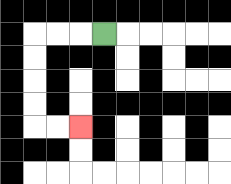{'start': '[4, 1]', 'end': '[3, 5]', 'path_directions': 'L,L,L,D,D,D,D,R,R', 'path_coordinates': '[[4, 1], [3, 1], [2, 1], [1, 1], [1, 2], [1, 3], [1, 4], [1, 5], [2, 5], [3, 5]]'}